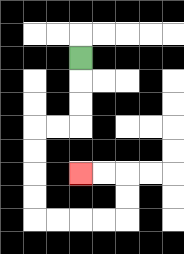{'start': '[3, 2]', 'end': '[3, 7]', 'path_directions': 'D,D,D,L,L,D,D,D,D,R,R,R,R,U,U,L,L', 'path_coordinates': '[[3, 2], [3, 3], [3, 4], [3, 5], [2, 5], [1, 5], [1, 6], [1, 7], [1, 8], [1, 9], [2, 9], [3, 9], [4, 9], [5, 9], [5, 8], [5, 7], [4, 7], [3, 7]]'}